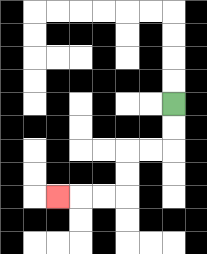{'start': '[7, 4]', 'end': '[2, 8]', 'path_directions': 'D,D,L,L,D,D,L,L,L', 'path_coordinates': '[[7, 4], [7, 5], [7, 6], [6, 6], [5, 6], [5, 7], [5, 8], [4, 8], [3, 8], [2, 8]]'}